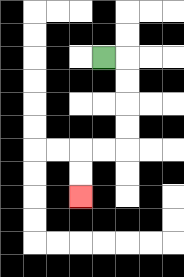{'start': '[4, 2]', 'end': '[3, 8]', 'path_directions': 'R,D,D,D,D,L,L,D,D', 'path_coordinates': '[[4, 2], [5, 2], [5, 3], [5, 4], [5, 5], [5, 6], [4, 6], [3, 6], [3, 7], [3, 8]]'}